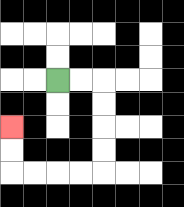{'start': '[2, 3]', 'end': '[0, 5]', 'path_directions': 'R,R,D,D,D,D,L,L,L,L,U,U', 'path_coordinates': '[[2, 3], [3, 3], [4, 3], [4, 4], [4, 5], [4, 6], [4, 7], [3, 7], [2, 7], [1, 7], [0, 7], [0, 6], [0, 5]]'}